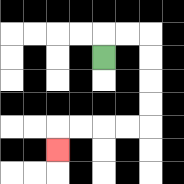{'start': '[4, 2]', 'end': '[2, 6]', 'path_directions': 'U,R,R,D,D,D,D,L,L,L,L,D', 'path_coordinates': '[[4, 2], [4, 1], [5, 1], [6, 1], [6, 2], [6, 3], [6, 4], [6, 5], [5, 5], [4, 5], [3, 5], [2, 5], [2, 6]]'}